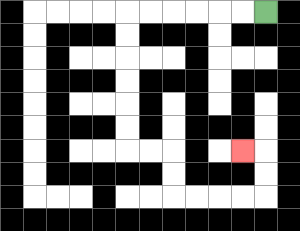{'start': '[11, 0]', 'end': '[10, 6]', 'path_directions': 'L,L,L,L,L,L,D,D,D,D,D,D,R,R,D,D,R,R,R,R,U,U,L', 'path_coordinates': '[[11, 0], [10, 0], [9, 0], [8, 0], [7, 0], [6, 0], [5, 0], [5, 1], [5, 2], [5, 3], [5, 4], [5, 5], [5, 6], [6, 6], [7, 6], [7, 7], [7, 8], [8, 8], [9, 8], [10, 8], [11, 8], [11, 7], [11, 6], [10, 6]]'}